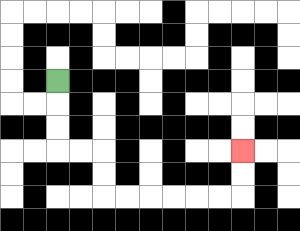{'start': '[2, 3]', 'end': '[10, 6]', 'path_directions': 'D,D,D,R,R,D,D,R,R,R,R,R,R,U,U', 'path_coordinates': '[[2, 3], [2, 4], [2, 5], [2, 6], [3, 6], [4, 6], [4, 7], [4, 8], [5, 8], [6, 8], [7, 8], [8, 8], [9, 8], [10, 8], [10, 7], [10, 6]]'}